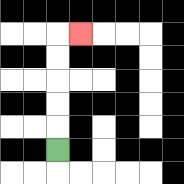{'start': '[2, 6]', 'end': '[3, 1]', 'path_directions': 'U,U,U,U,U,R', 'path_coordinates': '[[2, 6], [2, 5], [2, 4], [2, 3], [2, 2], [2, 1], [3, 1]]'}